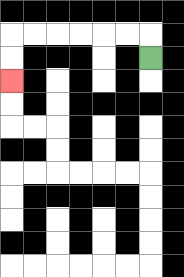{'start': '[6, 2]', 'end': '[0, 3]', 'path_directions': 'U,L,L,L,L,L,L,D,D', 'path_coordinates': '[[6, 2], [6, 1], [5, 1], [4, 1], [3, 1], [2, 1], [1, 1], [0, 1], [0, 2], [0, 3]]'}